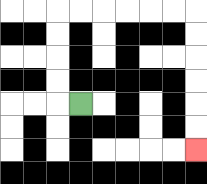{'start': '[3, 4]', 'end': '[8, 6]', 'path_directions': 'L,U,U,U,U,R,R,R,R,R,R,D,D,D,D,D,D', 'path_coordinates': '[[3, 4], [2, 4], [2, 3], [2, 2], [2, 1], [2, 0], [3, 0], [4, 0], [5, 0], [6, 0], [7, 0], [8, 0], [8, 1], [8, 2], [8, 3], [8, 4], [8, 5], [8, 6]]'}